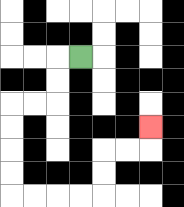{'start': '[3, 2]', 'end': '[6, 5]', 'path_directions': 'L,D,D,L,L,D,D,D,D,R,R,R,R,U,U,R,R,U', 'path_coordinates': '[[3, 2], [2, 2], [2, 3], [2, 4], [1, 4], [0, 4], [0, 5], [0, 6], [0, 7], [0, 8], [1, 8], [2, 8], [3, 8], [4, 8], [4, 7], [4, 6], [5, 6], [6, 6], [6, 5]]'}